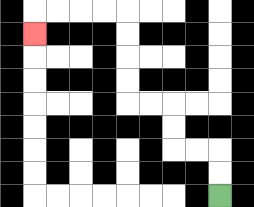{'start': '[9, 8]', 'end': '[1, 1]', 'path_directions': 'U,U,L,L,U,U,L,L,U,U,U,U,L,L,L,L,D', 'path_coordinates': '[[9, 8], [9, 7], [9, 6], [8, 6], [7, 6], [7, 5], [7, 4], [6, 4], [5, 4], [5, 3], [5, 2], [5, 1], [5, 0], [4, 0], [3, 0], [2, 0], [1, 0], [1, 1]]'}